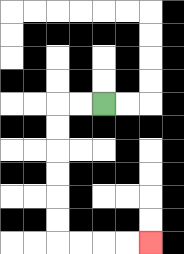{'start': '[4, 4]', 'end': '[6, 10]', 'path_directions': 'L,L,D,D,D,D,D,D,R,R,R,R', 'path_coordinates': '[[4, 4], [3, 4], [2, 4], [2, 5], [2, 6], [2, 7], [2, 8], [2, 9], [2, 10], [3, 10], [4, 10], [5, 10], [6, 10]]'}